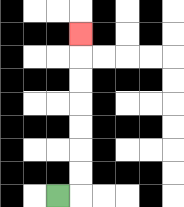{'start': '[2, 8]', 'end': '[3, 1]', 'path_directions': 'R,U,U,U,U,U,U,U', 'path_coordinates': '[[2, 8], [3, 8], [3, 7], [3, 6], [3, 5], [3, 4], [3, 3], [3, 2], [3, 1]]'}